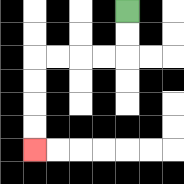{'start': '[5, 0]', 'end': '[1, 6]', 'path_directions': 'D,D,L,L,L,L,D,D,D,D', 'path_coordinates': '[[5, 0], [5, 1], [5, 2], [4, 2], [3, 2], [2, 2], [1, 2], [1, 3], [1, 4], [1, 5], [1, 6]]'}